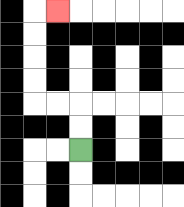{'start': '[3, 6]', 'end': '[2, 0]', 'path_directions': 'U,U,L,L,U,U,U,U,R', 'path_coordinates': '[[3, 6], [3, 5], [3, 4], [2, 4], [1, 4], [1, 3], [1, 2], [1, 1], [1, 0], [2, 0]]'}